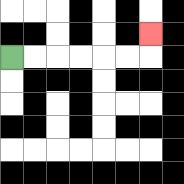{'start': '[0, 2]', 'end': '[6, 1]', 'path_directions': 'R,R,R,R,R,R,U', 'path_coordinates': '[[0, 2], [1, 2], [2, 2], [3, 2], [4, 2], [5, 2], [6, 2], [6, 1]]'}